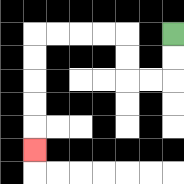{'start': '[7, 1]', 'end': '[1, 6]', 'path_directions': 'D,D,L,L,U,U,L,L,L,L,D,D,D,D,D', 'path_coordinates': '[[7, 1], [7, 2], [7, 3], [6, 3], [5, 3], [5, 2], [5, 1], [4, 1], [3, 1], [2, 1], [1, 1], [1, 2], [1, 3], [1, 4], [1, 5], [1, 6]]'}